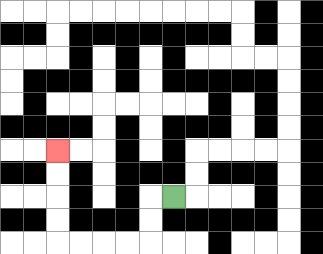{'start': '[7, 8]', 'end': '[2, 6]', 'path_directions': 'L,D,D,L,L,L,L,U,U,U,U', 'path_coordinates': '[[7, 8], [6, 8], [6, 9], [6, 10], [5, 10], [4, 10], [3, 10], [2, 10], [2, 9], [2, 8], [2, 7], [2, 6]]'}